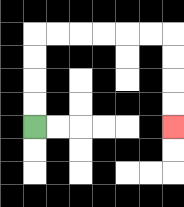{'start': '[1, 5]', 'end': '[7, 5]', 'path_directions': 'U,U,U,U,R,R,R,R,R,R,D,D,D,D', 'path_coordinates': '[[1, 5], [1, 4], [1, 3], [1, 2], [1, 1], [2, 1], [3, 1], [4, 1], [5, 1], [6, 1], [7, 1], [7, 2], [7, 3], [7, 4], [7, 5]]'}